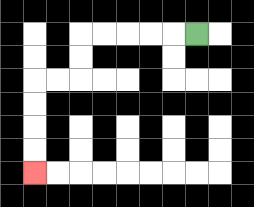{'start': '[8, 1]', 'end': '[1, 7]', 'path_directions': 'L,L,L,L,L,D,D,L,L,D,D,D,D', 'path_coordinates': '[[8, 1], [7, 1], [6, 1], [5, 1], [4, 1], [3, 1], [3, 2], [3, 3], [2, 3], [1, 3], [1, 4], [1, 5], [1, 6], [1, 7]]'}